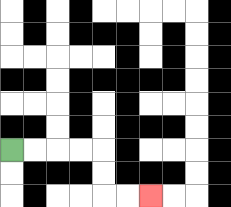{'start': '[0, 6]', 'end': '[6, 8]', 'path_directions': 'R,R,R,R,D,D,R,R', 'path_coordinates': '[[0, 6], [1, 6], [2, 6], [3, 6], [4, 6], [4, 7], [4, 8], [5, 8], [6, 8]]'}